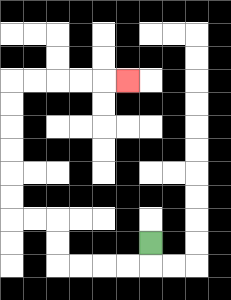{'start': '[6, 10]', 'end': '[5, 3]', 'path_directions': 'D,L,L,L,L,U,U,L,L,U,U,U,U,U,U,R,R,R,R,R', 'path_coordinates': '[[6, 10], [6, 11], [5, 11], [4, 11], [3, 11], [2, 11], [2, 10], [2, 9], [1, 9], [0, 9], [0, 8], [0, 7], [0, 6], [0, 5], [0, 4], [0, 3], [1, 3], [2, 3], [3, 3], [4, 3], [5, 3]]'}